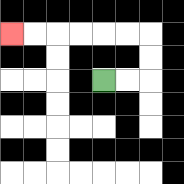{'start': '[4, 3]', 'end': '[0, 1]', 'path_directions': 'R,R,U,U,L,L,L,L,L,L', 'path_coordinates': '[[4, 3], [5, 3], [6, 3], [6, 2], [6, 1], [5, 1], [4, 1], [3, 1], [2, 1], [1, 1], [0, 1]]'}